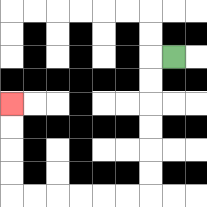{'start': '[7, 2]', 'end': '[0, 4]', 'path_directions': 'L,D,D,D,D,D,D,L,L,L,L,L,L,U,U,U,U', 'path_coordinates': '[[7, 2], [6, 2], [6, 3], [6, 4], [6, 5], [6, 6], [6, 7], [6, 8], [5, 8], [4, 8], [3, 8], [2, 8], [1, 8], [0, 8], [0, 7], [0, 6], [0, 5], [0, 4]]'}